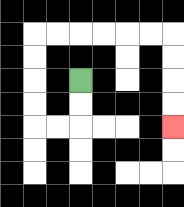{'start': '[3, 3]', 'end': '[7, 5]', 'path_directions': 'D,D,L,L,U,U,U,U,R,R,R,R,R,R,D,D,D,D', 'path_coordinates': '[[3, 3], [3, 4], [3, 5], [2, 5], [1, 5], [1, 4], [1, 3], [1, 2], [1, 1], [2, 1], [3, 1], [4, 1], [5, 1], [6, 1], [7, 1], [7, 2], [7, 3], [7, 4], [7, 5]]'}